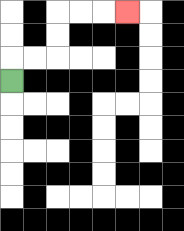{'start': '[0, 3]', 'end': '[5, 0]', 'path_directions': 'U,R,R,U,U,R,R,R', 'path_coordinates': '[[0, 3], [0, 2], [1, 2], [2, 2], [2, 1], [2, 0], [3, 0], [4, 0], [5, 0]]'}